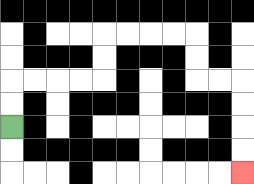{'start': '[0, 5]', 'end': '[10, 7]', 'path_directions': 'U,U,R,R,R,R,U,U,R,R,R,R,D,D,R,R,D,D,D,D', 'path_coordinates': '[[0, 5], [0, 4], [0, 3], [1, 3], [2, 3], [3, 3], [4, 3], [4, 2], [4, 1], [5, 1], [6, 1], [7, 1], [8, 1], [8, 2], [8, 3], [9, 3], [10, 3], [10, 4], [10, 5], [10, 6], [10, 7]]'}